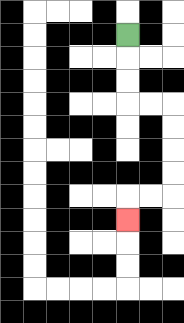{'start': '[5, 1]', 'end': '[5, 9]', 'path_directions': 'D,D,D,R,R,D,D,D,D,L,L,D', 'path_coordinates': '[[5, 1], [5, 2], [5, 3], [5, 4], [6, 4], [7, 4], [7, 5], [7, 6], [7, 7], [7, 8], [6, 8], [5, 8], [5, 9]]'}